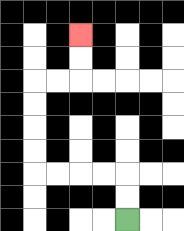{'start': '[5, 9]', 'end': '[3, 1]', 'path_directions': 'U,U,L,L,L,L,U,U,U,U,R,R,U,U', 'path_coordinates': '[[5, 9], [5, 8], [5, 7], [4, 7], [3, 7], [2, 7], [1, 7], [1, 6], [1, 5], [1, 4], [1, 3], [2, 3], [3, 3], [3, 2], [3, 1]]'}